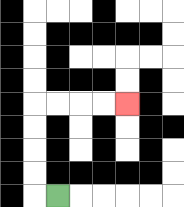{'start': '[2, 8]', 'end': '[5, 4]', 'path_directions': 'L,U,U,U,U,R,R,R,R', 'path_coordinates': '[[2, 8], [1, 8], [1, 7], [1, 6], [1, 5], [1, 4], [2, 4], [3, 4], [4, 4], [5, 4]]'}